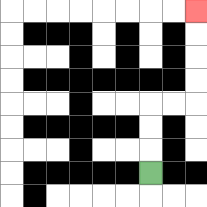{'start': '[6, 7]', 'end': '[8, 0]', 'path_directions': 'U,U,U,R,R,U,U,U,U', 'path_coordinates': '[[6, 7], [6, 6], [6, 5], [6, 4], [7, 4], [8, 4], [8, 3], [8, 2], [8, 1], [8, 0]]'}